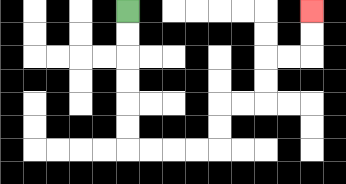{'start': '[5, 0]', 'end': '[13, 0]', 'path_directions': 'D,D,D,D,D,D,R,R,R,R,U,U,R,R,U,U,R,R,U,U', 'path_coordinates': '[[5, 0], [5, 1], [5, 2], [5, 3], [5, 4], [5, 5], [5, 6], [6, 6], [7, 6], [8, 6], [9, 6], [9, 5], [9, 4], [10, 4], [11, 4], [11, 3], [11, 2], [12, 2], [13, 2], [13, 1], [13, 0]]'}